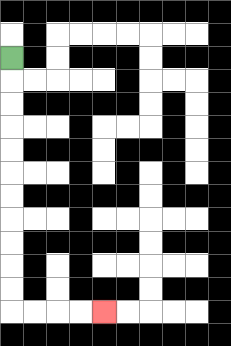{'start': '[0, 2]', 'end': '[4, 13]', 'path_directions': 'D,D,D,D,D,D,D,D,D,D,D,R,R,R,R', 'path_coordinates': '[[0, 2], [0, 3], [0, 4], [0, 5], [0, 6], [0, 7], [0, 8], [0, 9], [0, 10], [0, 11], [0, 12], [0, 13], [1, 13], [2, 13], [3, 13], [4, 13]]'}